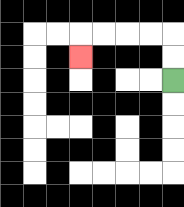{'start': '[7, 3]', 'end': '[3, 2]', 'path_directions': 'U,U,L,L,L,L,D', 'path_coordinates': '[[7, 3], [7, 2], [7, 1], [6, 1], [5, 1], [4, 1], [3, 1], [3, 2]]'}